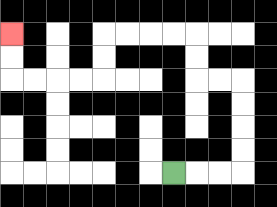{'start': '[7, 7]', 'end': '[0, 1]', 'path_directions': 'R,R,R,U,U,U,U,L,L,U,U,L,L,L,L,D,D,L,L,L,L,U,U', 'path_coordinates': '[[7, 7], [8, 7], [9, 7], [10, 7], [10, 6], [10, 5], [10, 4], [10, 3], [9, 3], [8, 3], [8, 2], [8, 1], [7, 1], [6, 1], [5, 1], [4, 1], [4, 2], [4, 3], [3, 3], [2, 3], [1, 3], [0, 3], [0, 2], [0, 1]]'}